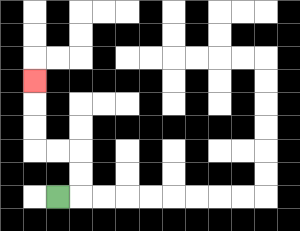{'start': '[2, 8]', 'end': '[1, 3]', 'path_directions': 'R,U,U,L,L,U,U,U', 'path_coordinates': '[[2, 8], [3, 8], [3, 7], [3, 6], [2, 6], [1, 6], [1, 5], [1, 4], [1, 3]]'}